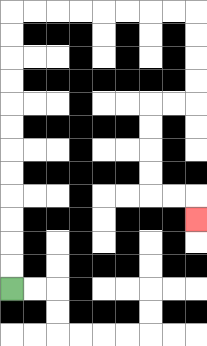{'start': '[0, 12]', 'end': '[8, 9]', 'path_directions': 'U,U,U,U,U,U,U,U,U,U,U,U,R,R,R,R,R,R,R,R,D,D,D,D,L,L,D,D,D,D,R,R,D', 'path_coordinates': '[[0, 12], [0, 11], [0, 10], [0, 9], [0, 8], [0, 7], [0, 6], [0, 5], [0, 4], [0, 3], [0, 2], [0, 1], [0, 0], [1, 0], [2, 0], [3, 0], [4, 0], [5, 0], [6, 0], [7, 0], [8, 0], [8, 1], [8, 2], [8, 3], [8, 4], [7, 4], [6, 4], [6, 5], [6, 6], [6, 7], [6, 8], [7, 8], [8, 8], [8, 9]]'}